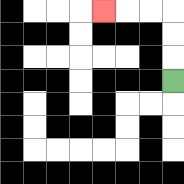{'start': '[7, 3]', 'end': '[4, 0]', 'path_directions': 'U,U,U,L,L,L', 'path_coordinates': '[[7, 3], [7, 2], [7, 1], [7, 0], [6, 0], [5, 0], [4, 0]]'}